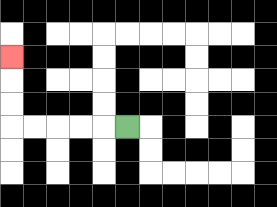{'start': '[5, 5]', 'end': '[0, 2]', 'path_directions': 'L,L,L,L,L,U,U,U', 'path_coordinates': '[[5, 5], [4, 5], [3, 5], [2, 5], [1, 5], [0, 5], [0, 4], [0, 3], [0, 2]]'}